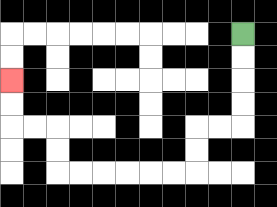{'start': '[10, 1]', 'end': '[0, 3]', 'path_directions': 'D,D,D,D,L,L,D,D,L,L,L,L,L,L,U,U,L,L,U,U', 'path_coordinates': '[[10, 1], [10, 2], [10, 3], [10, 4], [10, 5], [9, 5], [8, 5], [8, 6], [8, 7], [7, 7], [6, 7], [5, 7], [4, 7], [3, 7], [2, 7], [2, 6], [2, 5], [1, 5], [0, 5], [0, 4], [0, 3]]'}